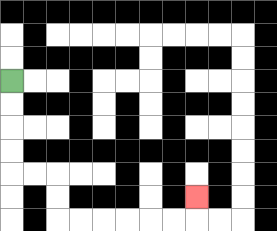{'start': '[0, 3]', 'end': '[8, 8]', 'path_directions': 'D,D,D,D,R,R,D,D,R,R,R,R,R,R,U', 'path_coordinates': '[[0, 3], [0, 4], [0, 5], [0, 6], [0, 7], [1, 7], [2, 7], [2, 8], [2, 9], [3, 9], [4, 9], [5, 9], [6, 9], [7, 9], [8, 9], [8, 8]]'}